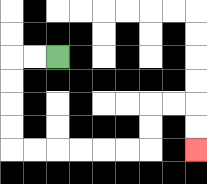{'start': '[2, 2]', 'end': '[8, 6]', 'path_directions': 'L,L,D,D,D,D,R,R,R,R,R,R,U,U,R,R,D,D', 'path_coordinates': '[[2, 2], [1, 2], [0, 2], [0, 3], [0, 4], [0, 5], [0, 6], [1, 6], [2, 6], [3, 6], [4, 6], [5, 6], [6, 6], [6, 5], [6, 4], [7, 4], [8, 4], [8, 5], [8, 6]]'}